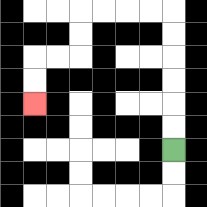{'start': '[7, 6]', 'end': '[1, 4]', 'path_directions': 'U,U,U,U,U,U,L,L,L,L,D,D,L,L,D,D', 'path_coordinates': '[[7, 6], [7, 5], [7, 4], [7, 3], [7, 2], [7, 1], [7, 0], [6, 0], [5, 0], [4, 0], [3, 0], [3, 1], [3, 2], [2, 2], [1, 2], [1, 3], [1, 4]]'}